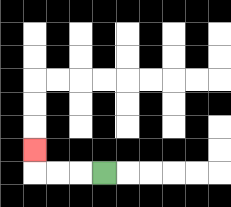{'start': '[4, 7]', 'end': '[1, 6]', 'path_directions': 'L,L,L,U', 'path_coordinates': '[[4, 7], [3, 7], [2, 7], [1, 7], [1, 6]]'}